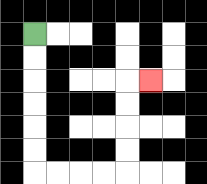{'start': '[1, 1]', 'end': '[6, 3]', 'path_directions': 'D,D,D,D,D,D,R,R,R,R,U,U,U,U,R', 'path_coordinates': '[[1, 1], [1, 2], [1, 3], [1, 4], [1, 5], [1, 6], [1, 7], [2, 7], [3, 7], [4, 7], [5, 7], [5, 6], [5, 5], [5, 4], [5, 3], [6, 3]]'}